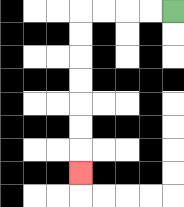{'start': '[7, 0]', 'end': '[3, 7]', 'path_directions': 'L,L,L,L,D,D,D,D,D,D,D', 'path_coordinates': '[[7, 0], [6, 0], [5, 0], [4, 0], [3, 0], [3, 1], [3, 2], [3, 3], [3, 4], [3, 5], [3, 6], [3, 7]]'}